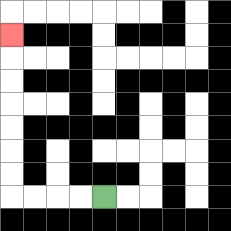{'start': '[4, 8]', 'end': '[0, 1]', 'path_directions': 'L,L,L,L,U,U,U,U,U,U,U', 'path_coordinates': '[[4, 8], [3, 8], [2, 8], [1, 8], [0, 8], [0, 7], [0, 6], [0, 5], [0, 4], [0, 3], [0, 2], [0, 1]]'}